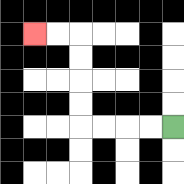{'start': '[7, 5]', 'end': '[1, 1]', 'path_directions': 'L,L,L,L,U,U,U,U,L,L', 'path_coordinates': '[[7, 5], [6, 5], [5, 5], [4, 5], [3, 5], [3, 4], [3, 3], [3, 2], [3, 1], [2, 1], [1, 1]]'}